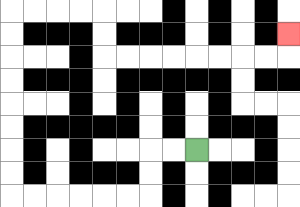{'start': '[8, 6]', 'end': '[12, 1]', 'path_directions': 'L,L,D,D,L,L,L,L,L,L,U,U,U,U,U,U,U,U,R,R,R,R,D,D,R,R,R,R,R,R,R,R,U', 'path_coordinates': '[[8, 6], [7, 6], [6, 6], [6, 7], [6, 8], [5, 8], [4, 8], [3, 8], [2, 8], [1, 8], [0, 8], [0, 7], [0, 6], [0, 5], [0, 4], [0, 3], [0, 2], [0, 1], [0, 0], [1, 0], [2, 0], [3, 0], [4, 0], [4, 1], [4, 2], [5, 2], [6, 2], [7, 2], [8, 2], [9, 2], [10, 2], [11, 2], [12, 2], [12, 1]]'}